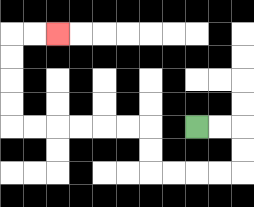{'start': '[8, 5]', 'end': '[2, 1]', 'path_directions': 'R,R,D,D,L,L,L,L,U,U,L,L,L,L,L,L,U,U,U,U,R,R', 'path_coordinates': '[[8, 5], [9, 5], [10, 5], [10, 6], [10, 7], [9, 7], [8, 7], [7, 7], [6, 7], [6, 6], [6, 5], [5, 5], [4, 5], [3, 5], [2, 5], [1, 5], [0, 5], [0, 4], [0, 3], [0, 2], [0, 1], [1, 1], [2, 1]]'}